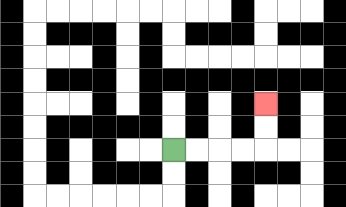{'start': '[7, 6]', 'end': '[11, 4]', 'path_directions': 'R,R,R,R,U,U', 'path_coordinates': '[[7, 6], [8, 6], [9, 6], [10, 6], [11, 6], [11, 5], [11, 4]]'}